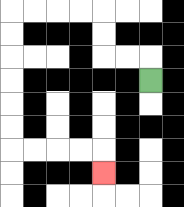{'start': '[6, 3]', 'end': '[4, 7]', 'path_directions': 'U,L,L,U,U,L,L,L,L,D,D,D,D,D,D,R,R,R,R,D', 'path_coordinates': '[[6, 3], [6, 2], [5, 2], [4, 2], [4, 1], [4, 0], [3, 0], [2, 0], [1, 0], [0, 0], [0, 1], [0, 2], [0, 3], [0, 4], [0, 5], [0, 6], [1, 6], [2, 6], [3, 6], [4, 6], [4, 7]]'}